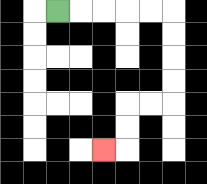{'start': '[2, 0]', 'end': '[4, 6]', 'path_directions': 'R,R,R,R,R,D,D,D,D,L,L,D,D,L', 'path_coordinates': '[[2, 0], [3, 0], [4, 0], [5, 0], [6, 0], [7, 0], [7, 1], [7, 2], [7, 3], [7, 4], [6, 4], [5, 4], [5, 5], [5, 6], [4, 6]]'}